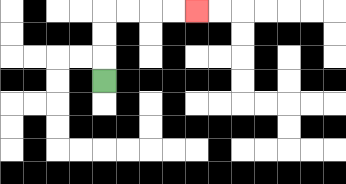{'start': '[4, 3]', 'end': '[8, 0]', 'path_directions': 'U,U,U,R,R,R,R', 'path_coordinates': '[[4, 3], [4, 2], [4, 1], [4, 0], [5, 0], [6, 0], [7, 0], [8, 0]]'}